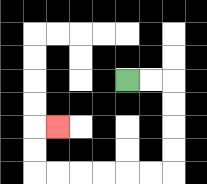{'start': '[5, 3]', 'end': '[2, 5]', 'path_directions': 'R,R,D,D,D,D,L,L,L,L,L,L,U,U,R', 'path_coordinates': '[[5, 3], [6, 3], [7, 3], [7, 4], [7, 5], [7, 6], [7, 7], [6, 7], [5, 7], [4, 7], [3, 7], [2, 7], [1, 7], [1, 6], [1, 5], [2, 5]]'}